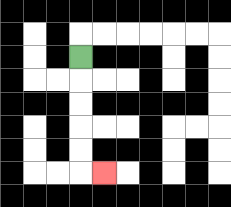{'start': '[3, 2]', 'end': '[4, 7]', 'path_directions': 'D,D,D,D,D,R', 'path_coordinates': '[[3, 2], [3, 3], [3, 4], [3, 5], [3, 6], [3, 7], [4, 7]]'}